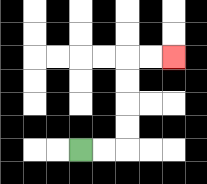{'start': '[3, 6]', 'end': '[7, 2]', 'path_directions': 'R,R,U,U,U,U,R,R', 'path_coordinates': '[[3, 6], [4, 6], [5, 6], [5, 5], [5, 4], [5, 3], [5, 2], [6, 2], [7, 2]]'}